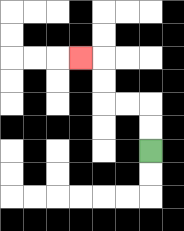{'start': '[6, 6]', 'end': '[3, 2]', 'path_directions': 'U,U,L,L,U,U,L', 'path_coordinates': '[[6, 6], [6, 5], [6, 4], [5, 4], [4, 4], [4, 3], [4, 2], [3, 2]]'}